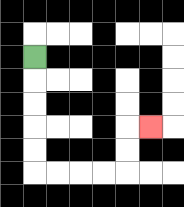{'start': '[1, 2]', 'end': '[6, 5]', 'path_directions': 'D,D,D,D,D,R,R,R,R,U,U,R', 'path_coordinates': '[[1, 2], [1, 3], [1, 4], [1, 5], [1, 6], [1, 7], [2, 7], [3, 7], [4, 7], [5, 7], [5, 6], [5, 5], [6, 5]]'}